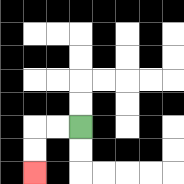{'start': '[3, 5]', 'end': '[1, 7]', 'path_directions': 'L,L,D,D', 'path_coordinates': '[[3, 5], [2, 5], [1, 5], [1, 6], [1, 7]]'}